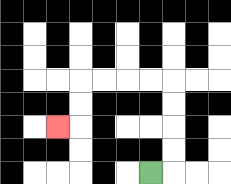{'start': '[6, 7]', 'end': '[2, 5]', 'path_directions': 'R,U,U,U,U,L,L,L,L,D,D,L', 'path_coordinates': '[[6, 7], [7, 7], [7, 6], [7, 5], [7, 4], [7, 3], [6, 3], [5, 3], [4, 3], [3, 3], [3, 4], [3, 5], [2, 5]]'}